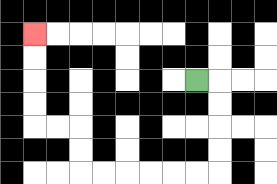{'start': '[8, 3]', 'end': '[1, 1]', 'path_directions': 'R,D,D,D,D,L,L,L,L,L,L,U,U,L,L,U,U,U,U', 'path_coordinates': '[[8, 3], [9, 3], [9, 4], [9, 5], [9, 6], [9, 7], [8, 7], [7, 7], [6, 7], [5, 7], [4, 7], [3, 7], [3, 6], [3, 5], [2, 5], [1, 5], [1, 4], [1, 3], [1, 2], [1, 1]]'}